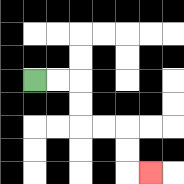{'start': '[1, 3]', 'end': '[6, 7]', 'path_directions': 'R,R,D,D,R,R,D,D,R', 'path_coordinates': '[[1, 3], [2, 3], [3, 3], [3, 4], [3, 5], [4, 5], [5, 5], [5, 6], [5, 7], [6, 7]]'}